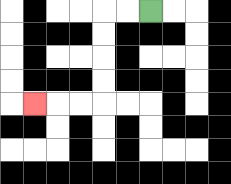{'start': '[6, 0]', 'end': '[1, 4]', 'path_directions': 'L,L,D,D,D,D,L,L,L', 'path_coordinates': '[[6, 0], [5, 0], [4, 0], [4, 1], [4, 2], [4, 3], [4, 4], [3, 4], [2, 4], [1, 4]]'}